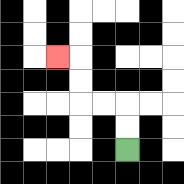{'start': '[5, 6]', 'end': '[2, 2]', 'path_directions': 'U,U,L,L,U,U,L', 'path_coordinates': '[[5, 6], [5, 5], [5, 4], [4, 4], [3, 4], [3, 3], [3, 2], [2, 2]]'}